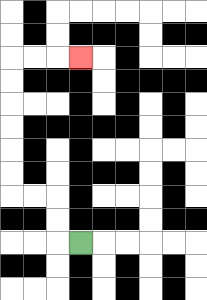{'start': '[3, 10]', 'end': '[3, 2]', 'path_directions': 'L,U,U,L,L,U,U,U,U,U,U,R,R,R', 'path_coordinates': '[[3, 10], [2, 10], [2, 9], [2, 8], [1, 8], [0, 8], [0, 7], [0, 6], [0, 5], [0, 4], [0, 3], [0, 2], [1, 2], [2, 2], [3, 2]]'}